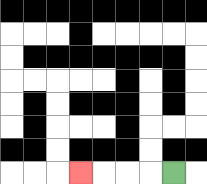{'start': '[7, 7]', 'end': '[3, 7]', 'path_directions': 'L,L,L,L', 'path_coordinates': '[[7, 7], [6, 7], [5, 7], [4, 7], [3, 7]]'}